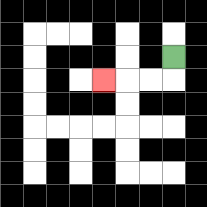{'start': '[7, 2]', 'end': '[4, 3]', 'path_directions': 'D,L,L,L', 'path_coordinates': '[[7, 2], [7, 3], [6, 3], [5, 3], [4, 3]]'}